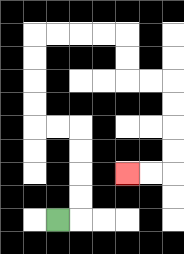{'start': '[2, 9]', 'end': '[5, 7]', 'path_directions': 'R,U,U,U,U,L,L,U,U,U,U,R,R,R,R,D,D,R,R,D,D,D,D,L,L', 'path_coordinates': '[[2, 9], [3, 9], [3, 8], [3, 7], [3, 6], [3, 5], [2, 5], [1, 5], [1, 4], [1, 3], [1, 2], [1, 1], [2, 1], [3, 1], [4, 1], [5, 1], [5, 2], [5, 3], [6, 3], [7, 3], [7, 4], [7, 5], [7, 6], [7, 7], [6, 7], [5, 7]]'}